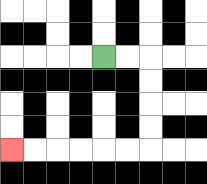{'start': '[4, 2]', 'end': '[0, 6]', 'path_directions': 'R,R,D,D,D,D,L,L,L,L,L,L', 'path_coordinates': '[[4, 2], [5, 2], [6, 2], [6, 3], [6, 4], [6, 5], [6, 6], [5, 6], [4, 6], [3, 6], [2, 6], [1, 6], [0, 6]]'}